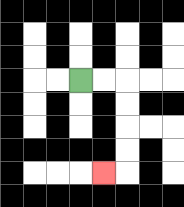{'start': '[3, 3]', 'end': '[4, 7]', 'path_directions': 'R,R,D,D,D,D,L', 'path_coordinates': '[[3, 3], [4, 3], [5, 3], [5, 4], [5, 5], [5, 6], [5, 7], [4, 7]]'}